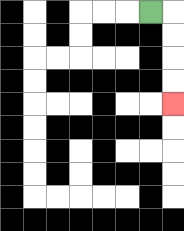{'start': '[6, 0]', 'end': '[7, 4]', 'path_directions': 'R,D,D,D,D', 'path_coordinates': '[[6, 0], [7, 0], [7, 1], [7, 2], [7, 3], [7, 4]]'}